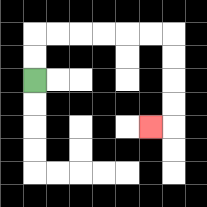{'start': '[1, 3]', 'end': '[6, 5]', 'path_directions': 'U,U,R,R,R,R,R,R,D,D,D,D,L', 'path_coordinates': '[[1, 3], [1, 2], [1, 1], [2, 1], [3, 1], [4, 1], [5, 1], [6, 1], [7, 1], [7, 2], [7, 3], [7, 4], [7, 5], [6, 5]]'}